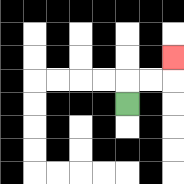{'start': '[5, 4]', 'end': '[7, 2]', 'path_directions': 'U,R,R,U', 'path_coordinates': '[[5, 4], [5, 3], [6, 3], [7, 3], [7, 2]]'}